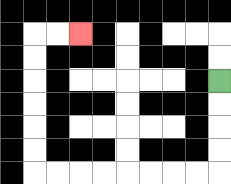{'start': '[9, 3]', 'end': '[3, 1]', 'path_directions': 'D,D,D,D,L,L,L,L,L,L,L,L,U,U,U,U,U,U,R,R', 'path_coordinates': '[[9, 3], [9, 4], [9, 5], [9, 6], [9, 7], [8, 7], [7, 7], [6, 7], [5, 7], [4, 7], [3, 7], [2, 7], [1, 7], [1, 6], [1, 5], [1, 4], [1, 3], [1, 2], [1, 1], [2, 1], [3, 1]]'}